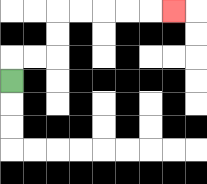{'start': '[0, 3]', 'end': '[7, 0]', 'path_directions': 'U,R,R,U,U,R,R,R,R,R', 'path_coordinates': '[[0, 3], [0, 2], [1, 2], [2, 2], [2, 1], [2, 0], [3, 0], [4, 0], [5, 0], [6, 0], [7, 0]]'}